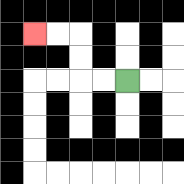{'start': '[5, 3]', 'end': '[1, 1]', 'path_directions': 'L,L,U,U,L,L', 'path_coordinates': '[[5, 3], [4, 3], [3, 3], [3, 2], [3, 1], [2, 1], [1, 1]]'}